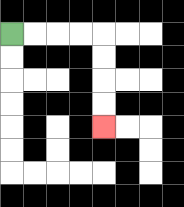{'start': '[0, 1]', 'end': '[4, 5]', 'path_directions': 'R,R,R,R,D,D,D,D', 'path_coordinates': '[[0, 1], [1, 1], [2, 1], [3, 1], [4, 1], [4, 2], [4, 3], [4, 4], [4, 5]]'}